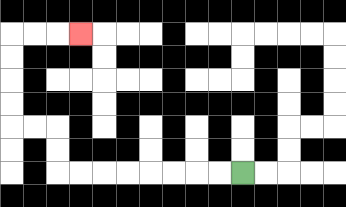{'start': '[10, 7]', 'end': '[3, 1]', 'path_directions': 'L,L,L,L,L,L,L,L,U,U,L,L,U,U,U,U,R,R,R', 'path_coordinates': '[[10, 7], [9, 7], [8, 7], [7, 7], [6, 7], [5, 7], [4, 7], [3, 7], [2, 7], [2, 6], [2, 5], [1, 5], [0, 5], [0, 4], [0, 3], [0, 2], [0, 1], [1, 1], [2, 1], [3, 1]]'}